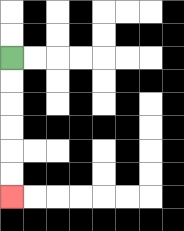{'start': '[0, 2]', 'end': '[0, 8]', 'path_directions': 'D,D,D,D,D,D', 'path_coordinates': '[[0, 2], [0, 3], [0, 4], [0, 5], [0, 6], [0, 7], [0, 8]]'}